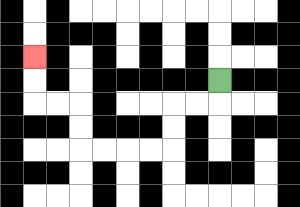{'start': '[9, 3]', 'end': '[1, 2]', 'path_directions': 'D,L,L,D,D,L,L,L,L,U,U,L,L,U,U', 'path_coordinates': '[[9, 3], [9, 4], [8, 4], [7, 4], [7, 5], [7, 6], [6, 6], [5, 6], [4, 6], [3, 6], [3, 5], [3, 4], [2, 4], [1, 4], [1, 3], [1, 2]]'}